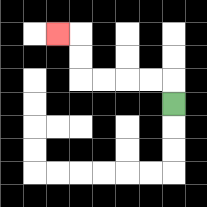{'start': '[7, 4]', 'end': '[2, 1]', 'path_directions': 'U,L,L,L,L,U,U,L', 'path_coordinates': '[[7, 4], [7, 3], [6, 3], [5, 3], [4, 3], [3, 3], [3, 2], [3, 1], [2, 1]]'}